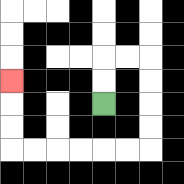{'start': '[4, 4]', 'end': '[0, 3]', 'path_directions': 'U,U,R,R,D,D,D,D,L,L,L,L,L,L,U,U,U', 'path_coordinates': '[[4, 4], [4, 3], [4, 2], [5, 2], [6, 2], [6, 3], [6, 4], [6, 5], [6, 6], [5, 6], [4, 6], [3, 6], [2, 6], [1, 6], [0, 6], [0, 5], [0, 4], [0, 3]]'}